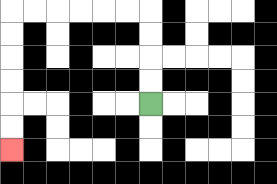{'start': '[6, 4]', 'end': '[0, 6]', 'path_directions': 'U,U,U,U,L,L,L,L,L,L,D,D,D,D,D,D', 'path_coordinates': '[[6, 4], [6, 3], [6, 2], [6, 1], [6, 0], [5, 0], [4, 0], [3, 0], [2, 0], [1, 0], [0, 0], [0, 1], [0, 2], [0, 3], [0, 4], [0, 5], [0, 6]]'}